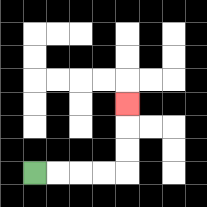{'start': '[1, 7]', 'end': '[5, 4]', 'path_directions': 'R,R,R,R,U,U,U', 'path_coordinates': '[[1, 7], [2, 7], [3, 7], [4, 7], [5, 7], [5, 6], [5, 5], [5, 4]]'}